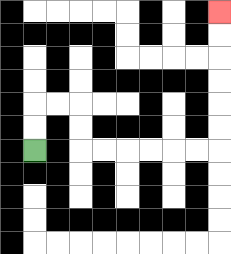{'start': '[1, 6]', 'end': '[9, 0]', 'path_directions': 'U,U,R,R,D,D,R,R,R,R,R,R,U,U,U,U,U,U', 'path_coordinates': '[[1, 6], [1, 5], [1, 4], [2, 4], [3, 4], [3, 5], [3, 6], [4, 6], [5, 6], [6, 6], [7, 6], [8, 6], [9, 6], [9, 5], [9, 4], [9, 3], [9, 2], [9, 1], [9, 0]]'}